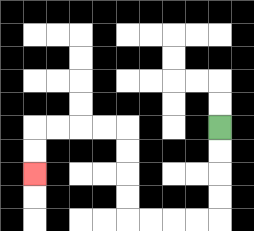{'start': '[9, 5]', 'end': '[1, 7]', 'path_directions': 'D,D,D,D,L,L,L,L,U,U,U,U,L,L,L,L,D,D', 'path_coordinates': '[[9, 5], [9, 6], [9, 7], [9, 8], [9, 9], [8, 9], [7, 9], [6, 9], [5, 9], [5, 8], [5, 7], [5, 6], [5, 5], [4, 5], [3, 5], [2, 5], [1, 5], [1, 6], [1, 7]]'}